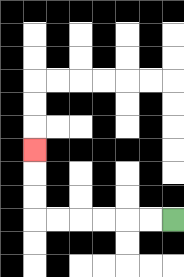{'start': '[7, 9]', 'end': '[1, 6]', 'path_directions': 'L,L,L,L,L,L,U,U,U', 'path_coordinates': '[[7, 9], [6, 9], [5, 9], [4, 9], [3, 9], [2, 9], [1, 9], [1, 8], [1, 7], [1, 6]]'}